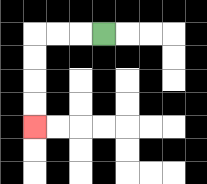{'start': '[4, 1]', 'end': '[1, 5]', 'path_directions': 'L,L,L,D,D,D,D', 'path_coordinates': '[[4, 1], [3, 1], [2, 1], [1, 1], [1, 2], [1, 3], [1, 4], [1, 5]]'}